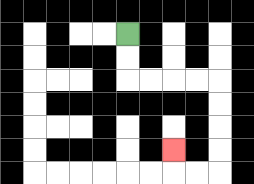{'start': '[5, 1]', 'end': '[7, 6]', 'path_directions': 'D,D,R,R,R,R,D,D,D,D,L,L,U', 'path_coordinates': '[[5, 1], [5, 2], [5, 3], [6, 3], [7, 3], [8, 3], [9, 3], [9, 4], [9, 5], [9, 6], [9, 7], [8, 7], [7, 7], [7, 6]]'}